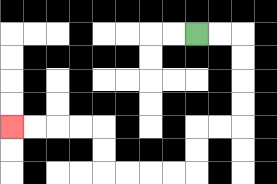{'start': '[8, 1]', 'end': '[0, 5]', 'path_directions': 'R,R,D,D,D,D,L,L,D,D,L,L,L,L,U,U,L,L,L,L', 'path_coordinates': '[[8, 1], [9, 1], [10, 1], [10, 2], [10, 3], [10, 4], [10, 5], [9, 5], [8, 5], [8, 6], [8, 7], [7, 7], [6, 7], [5, 7], [4, 7], [4, 6], [4, 5], [3, 5], [2, 5], [1, 5], [0, 5]]'}